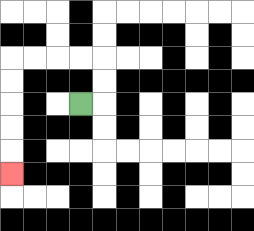{'start': '[3, 4]', 'end': '[0, 7]', 'path_directions': 'R,U,U,L,L,L,L,D,D,D,D,D', 'path_coordinates': '[[3, 4], [4, 4], [4, 3], [4, 2], [3, 2], [2, 2], [1, 2], [0, 2], [0, 3], [0, 4], [0, 5], [0, 6], [0, 7]]'}